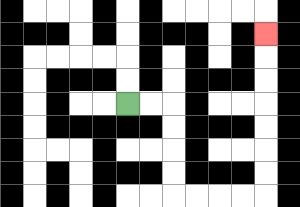{'start': '[5, 4]', 'end': '[11, 1]', 'path_directions': 'R,R,D,D,D,D,R,R,R,R,U,U,U,U,U,U,U', 'path_coordinates': '[[5, 4], [6, 4], [7, 4], [7, 5], [7, 6], [7, 7], [7, 8], [8, 8], [9, 8], [10, 8], [11, 8], [11, 7], [11, 6], [11, 5], [11, 4], [11, 3], [11, 2], [11, 1]]'}